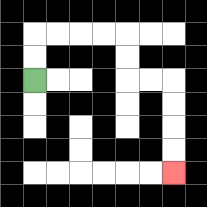{'start': '[1, 3]', 'end': '[7, 7]', 'path_directions': 'U,U,R,R,R,R,D,D,R,R,D,D,D,D', 'path_coordinates': '[[1, 3], [1, 2], [1, 1], [2, 1], [3, 1], [4, 1], [5, 1], [5, 2], [5, 3], [6, 3], [7, 3], [7, 4], [7, 5], [7, 6], [7, 7]]'}